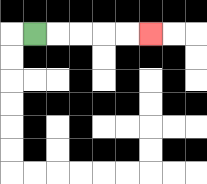{'start': '[1, 1]', 'end': '[6, 1]', 'path_directions': 'R,R,R,R,R', 'path_coordinates': '[[1, 1], [2, 1], [3, 1], [4, 1], [5, 1], [6, 1]]'}